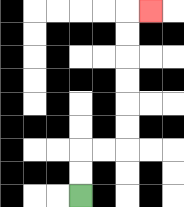{'start': '[3, 8]', 'end': '[6, 0]', 'path_directions': 'U,U,R,R,U,U,U,U,U,U,R', 'path_coordinates': '[[3, 8], [3, 7], [3, 6], [4, 6], [5, 6], [5, 5], [5, 4], [5, 3], [5, 2], [5, 1], [5, 0], [6, 0]]'}